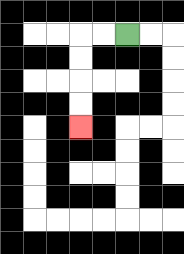{'start': '[5, 1]', 'end': '[3, 5]', 'path_directions': 'L,L,D,D,D,D', 'path_coordinates': '[[5, 1], [4, 1], [3, 1], [3, 2], [3, 3], [3, 4], [3, 5]]'}